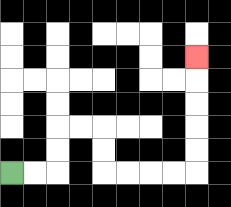{'start': '[0, 7]', 'end': '[8, 2]', 'path_directions': 'R,R,U,U,R,R,D,D,R,R,R,R,U,U,U,U,U', 'path_coordinates': '[[0, 7], [1, 7], [2, 7], [2, 6], [2, 5], [3, 5], [4, 5], [4, 6], [4, 7], [5, 7], [6, 7], [7, 7], [8, 7], [8, 6], [8, 5], [8, 4], [8, 3], [8, 2]]'}